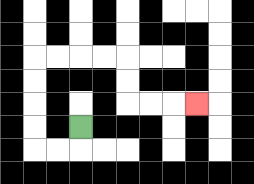{'start': '[3, 5]', 'end': '[8, 4]', 'path_directions': 'D,L,L,U,U,U,U,R,R,R,R,D,D,R,R,R', 'path_coordinates': '[[3, 5], [3, 6], [2, 6], [1, 6], [1, 5], [1, 4], [1, 3], [1, 2], [2, 2], [3, 2], [4, 2], [5, 2], [5, 3], [5, 4], [6, 4], [7, 4], [8, 4]]'}